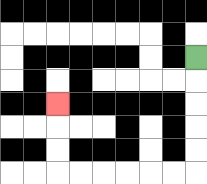{'start': '[8, 2]', 'end': '[2, 4]', 'path_directions': 'D,D,D,D,D,L,L,L,L,L,L,U,U,U', 'path_coordinates': '[[8, 2], [8, 3], [8, 4], [8, 5], [8, 6], [8, 7], [7, 7], [6, 7], [5, 7], [4, 7], [3, 7], [2, 7], [2, 6], [2, 5], [2, 4]]'}